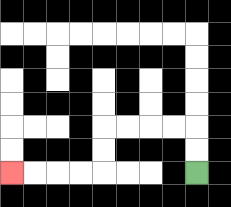{'start': '[8, 7]', 'end': '[0, 7]', 'path_directions': 'U,U,L,L,L,L,D,D,L,L,L,L', 'path_coordinates': '[[8, 7], [8, 6], [8, 5], [7, 5], [6, 5], [5, 5], [4, 5], [4, 6], [4, 7], [3, 7], [2, 7], [1, 7], [0, 7]]'}